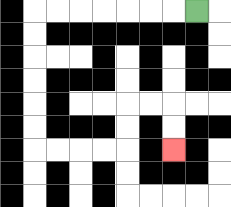{'start': '[8, 0]', 'end': '[7, 6]', 'path_directions': 'L,L,L,L,L,L,L,D,D,D,D,D,D,R,R,R,R,U,U,R,R,D,D', 'path_coordinates': '[[8, 0], [7, 0], [6, 0], [5, 0], [4, 0], [3, 0], [2, 0], [1, 0], [1, 1], [1, 2], [1, 3], [1, 4], [1, 5], [1, 6], [2, 6], [3, 6], [4, 6], [5, 6], [5, 5], [5, 4], [6, 4], [7, 4], [7, 5], [7, 6]]'}